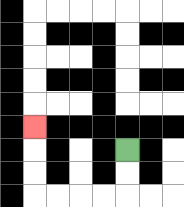{'start': '[5, 6]', 'end': '[1, 5]', 'path_directions': 'D,D,L,L,L,L,U,U,U', 'path_coordinates': '[[5, 6], [5, 7], [5, 8], [4, 8], [3, 8], [2, 8], [1, 8], [1, 7], [1, 6], [1, 5]]'}